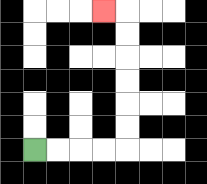{'start': '[1, 6]', 'end': '[4, 0]', 'path_directions': 'R,R,R,R,U,U,U,U,U,U,L', 'path_coordinates': '[[1, 6], [2, 6], [3, 6], [4, 6], [5, 6], [5, 5], [5, 4], [5, 3], [5, 2], [5, 1], [5, 0], [4, 0]]'}